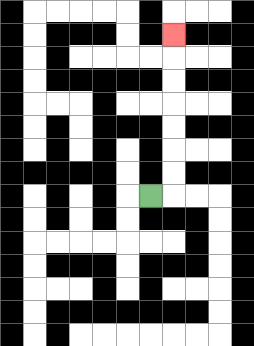{'start': '[6, 8]', 'end': '[7, 1]', 'path_directions': 'R,U,U,U,U,U,U,U', 'path_coordinates': '[[6, 8], [7, 8], [7, 7], [7, 6], [7, 5], [7, 4], [7, 3], [7, 2], [7, 1]]'}